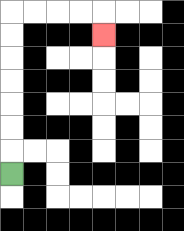{'start': '[0, 7]', 'end': '[4, 1]', 'path_directions': 'U,U,U,U,U,U,U,R,R,R,R,D', 'path_coordinates': '[[0, 7], [0, 6], [0, 5], [0, 4], [0, 3], [0, 2], [0, 1], [0, 0], [1, 0], [2, 0], [3, 0], [4, 0], [4, 1]]'}